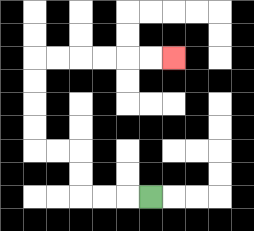{'start': '[6, 8]', 'end': '[7, 2]', 'path_directions': 'L,L,L,U,U,L,L,U,U,U,U,R,R,R,R,R,R', 'path_coordinates': '[[6, 8], [5, 8], [4, 8], [3, 8], [3, 7], [3, 6], [2, 6], [1, 6], [1, 5], [1, 4], [1, 3], [1, 2], [2, 2], [3, 2], [4, 2], [5, 2], [6, 2], [7, 2]]'}